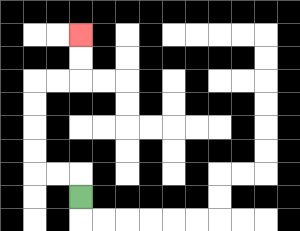{'start': '[3, 8]', 'end': '[3, 1]', 'path_directions': 'U,L,L,U,U,U,U,R,R,U,U', 'path_coordinates': '[[3, 8], [3, 7], [2, 7], [1, 7], [1, 6], [1, 5], [1, 4], [1, 3], [2, 3], [3, 3], [3, 2], [3, 1]]'}